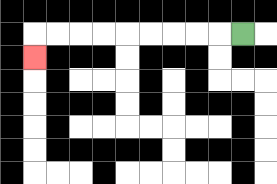{'start': '[10, 1]', 'end': '[1, 2]', 'path_directions': 'L,L,L,L,L,L,L,L,L,D', 'path_coordinates': '[[10, 1], [9, 1], [8, 1], [7, 1], [6, 1], [5, 1], [4, 1], [3, 1], [2, 1], [1, 1], [1, 2]]'}